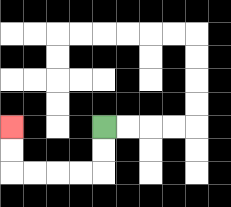{'start': '[4, 5]', 'end': '[0, 5]', 'path_directions': 'D,D,L,L,L,L,U,U', 'path_coordinates': '[[4, 5], [4, 6], [4, 7], [3, 7], [2, 7], [1, 7], [0, 7], [0, 6], [0, 5]]'}